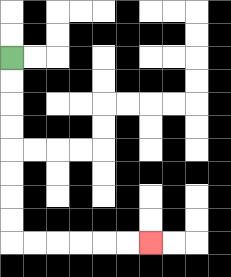{'start': '[0, 2]', 'end': '[6, 10]', 'path_directions': 'D,D,D,D,D,D,D,D,R,R,R,R,R,R', 'path_coordinates': '[[0, 2], [0, 3], [0, 4], [0, 5], [0, 6], [0, 7], [0, 8], [0, 9], [0, 10], [1, 10], [2, 10], [3, 10], [4, 10], [5, 10], [6, 10]]'}